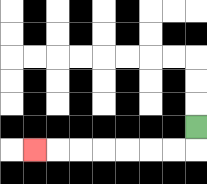{'start': '[8, 5]', 'end': '[1, 6]', 'path_directions': 'D,L,L,L,L,L,L,L', 'path_coordinates': '[[8, 5], [8, 6], [7, 6], [6, 6], [5, 6], [4, 6], [3, 6], [2, 6], [1, 6]]'}